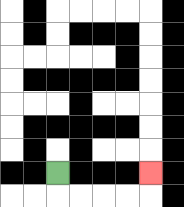{'start': '[2, 7]', 'end': '[6, 7]', 'path_directions': 'D,R,R,R,R,U', 'path_coordinates': '[[2, 7], [2, 8], [3, 8], [4, 8], [5, 8], [6, 8], [6, 7]]'}